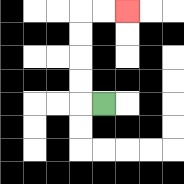{'start': '[4, 4]', 'end': '[5, 0]', 'path_directions': 'L,U,U,U,U,R,R', 'path_coordinates': '[[4, 4], [3, 4], [3, 3], [3, 2], [3, 1], [3, 0], [4, 0], [5, 0]]'}